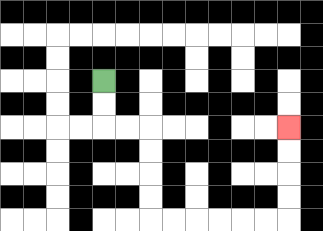{'start': '[4, 3]', 'end': '[12, 5]', 'path_directions': 'D,D,R,R,D,D,D,D,R,R,R,R,R,R,U,U,U,U', 'path_coordinates': '[[4, 3], [4, 4], [4, 5], [5, 5], [6, 5], [6, 6], [6, 7], [6, 8], [6, 9], [7, 9], [8, 9], [9, 9], [10, 9], [11, 9], [12, 9], [12, 8], [12, 7], [12, 6], [12, 5]]'}